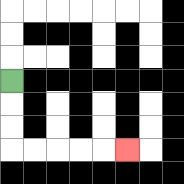{'start': '[0, 3]', 'end': '[5, 6]', 'path_directions': 'D,D,D,R,R,R,R,R', 'path_coordinates': '[[0, 3], [0, 4], [0, 5], [0, 6], [1, 6], [2, 6], [3, 6], [4, 6], [5, 6]]'}